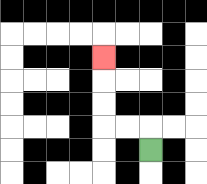{'start': '[6, 6]', 'end': '[4, 2]', 'path_directions': 'U,L,L,U,U,U', 'path_coordinates': '[[6, 6], [6, 5], [5, 5], [4, 5], [4, 4], [4, 3], [4, 2]]'}